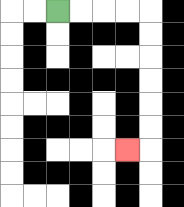{'start': '[2, 0]', 'end': '[5, 6]', 'path_directions': 'R,R,R,R,D,D,D,D,D,D,L', 'path_coordinates': '[[2, 0], [3, 0], [4, 0], [5, 0], [6, 0], [6, 1], [6, 2], [6, 3], [6, 4], [6, 5], [6, 6], [5, 6]]'}